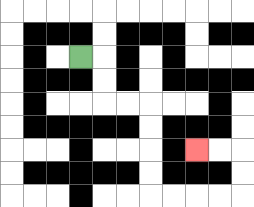{'start': '[3, 2]', 'end': '[8, 6]', 'path_directions': 'R,D,D,R,R,D,D,D,D,R,R,R,R,U,U,L,L', 'path_coordinates': '[[3, 2], [4, 2], [4, 3], [4, 4], [5, 4], [6, 4], [6, 5], [6, 6], [6, 7], [6, 8], [7, 8], [8, 8], [9, 8], [10, 8], [10, 7], [10, 6], [9, 6], [8, 6]]'}